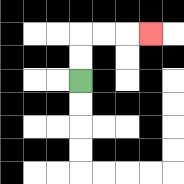{'start': '[3, 3]', 'end': '[6, 1]', 'path_directions': 'U,U,R,R,R', 'path_coordinates': '[[3, 3], [3, 2], [3, 1], [4, 1], [5, 1], [6, 1]]'}